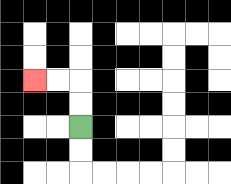{'start': '[3, 5]', 'end': '[1, 3]', 'path_directions': 'U,U,L,L', 'path_coordinates': '[[3, 5], [3, 4], [3, 3], [2, 3], [1, 3]]'}